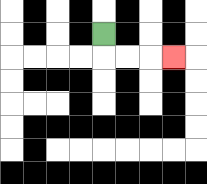{'start': '[4, 1]', 'end': '[7, 2]', 'path_directions': 'D,R,R,R', 'path_coordinates': '[[4, 1], [4, 2], [5, 2], [6, 2], [7, 2]]'}